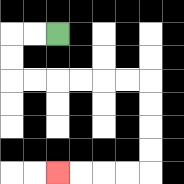{'start': '[2, 1]', 'end': '[2, 7]', 'path_directions': 'L,L,D,D,R,R,R,R,R,R,D,D,D,D,L,L,L,L', 'path_coordinates': '[[2, 1], [1, 1], [0, 1], [0, 2], [0, 3], [1, 3], [2, 3], [3, 3], [4, 3], [5, 3], [6, 3], [6, 4], [6, 5], [6, 6], [6, 7], [5, 7], [4, 7], [3, 7], [2, 7]]'}